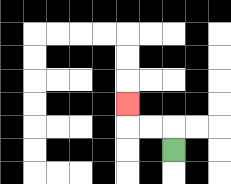{'start': '[7, 6]', 'end': '[5, 4]', 'path_directions': 'U,L,L,U', 'path_coordinates': '[[7, 6], [7, 5], [6, 5], [5, 5], [5, 4]]'}